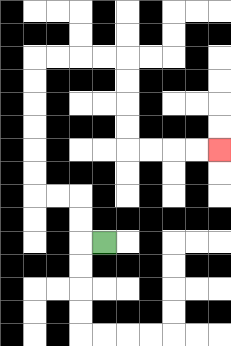{'start': '[4, 10]', 'end': '[9, 6]', 'path_directions': 'L,U,U,L,L,U,U,U,U,U,U,R,R,R,R,D,D,D,D,R,R,R,R', 'path_coordinates': '[[4, 10], [3, 10], [3, 9], [3, 8], [2, 8], [1, 8], [1, 7], [1, 6], [1, 5], [1, 4], [1, 3], [1, 2], [2, 2], [3, 2], [4, 2], [5, 2], [5, 3], [5, 4], [5, 5], [5, 6], [6, 6], [7, 6], [8, 6], [9, 6]]'}